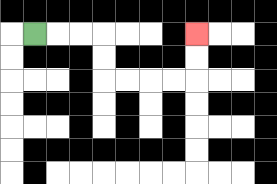{'start': '[1, 1]', 'end': '[8, 1]', 'path_directions': 'R,R,R,D,D,R,R,R,R,U,U', 'path_coordinates': '[[1, 1], [2, 1], [3, 1], [4, 1], [4, 2], [4, 3], [5, 3], [6, 3], [7, 3], [8, 3], [8, 2], [8, 1]]'}